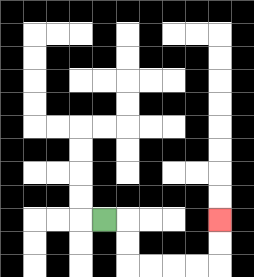{'start': '[4, 9]', 'end': '[9, 9]', 'path_directions': 'R,D,D,R,R,R,R,U,U', 'path_coordinates': '[[4, 9], [5, 9], [5, 10], [5, 11], [6, 11], [7, 11], [8, 11], [9, 11], [9, 10], [9, 9]]'}